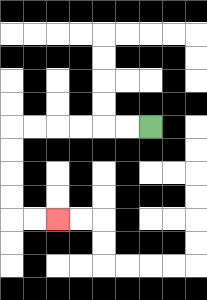{'start': '[6, 5]', 'end': '[2, 9]', 'path_directions': 'L,L,L,L,L,L,D,D,D,D,R,R', 'path_coordinates': '[[6, 5], [5, 5], [4, 5], [3, 5], [2, 5], [1, 5], [0, 5], [0, 6], [0, 7], [0, 8], [0, 9], [1, 9], [2, 9]]'}